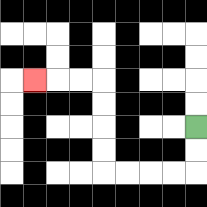{'start': '[8, 5]', 'end': '[1, 3]', 'path_directions': 'D,D,L,L,L,L,U,U,U,U,L,L,L', 'path_coordinates': '[[8, 5], [8, 6], [8, 7], [7, 7], [6, 7], [5, 7], [4, 7], [4, 6], [4, 5], [4, 4], [4, 3], [3, 3], [2, 3], [1, 3]]'}